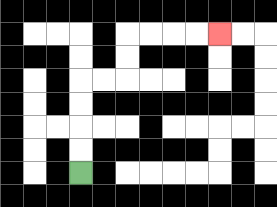{'start': '[3, 7]', 'end': '[9, 1]', 'path_directions': 'U,U,U,U,R,R,U,U,R,R,R,R', 'path_coordinates': '[[3, 7], [3, 6], [3, 5], [3, 4], [3, 3], [4, 3], [5, 3], [5, 2], [5, 1], [6, 1], [7, 1], [8, 1], [9, 1]]'}